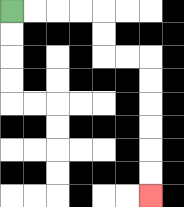{'start': '[0, 0]', 'end': '[6, 8]', 'path_directions': 'R,R,R,R,D,D,R,R,D,D,D,D,D,D', 'path_coordinates': '[[0, 0], [1, 0], [2, 0], [3, 0], [4, 0], [4, 1], [4, 2], [5, 2], [6, 2], [6, 3], [6, 4], [6, 5], [6, 6], [6, 7], [6, 8]]'}